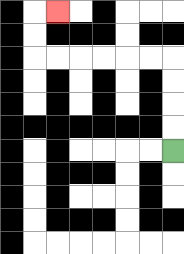{'start': '[7, 6]', 'end': '[2, 0]', 'path_directions': 'U,U,U,U,L,L,L,L,L,L,U,U,R', 'path_coordinates': '[[7, 6], [7, 5], [7, 4], [7, 3], [7, 2], [6, 2], [5, 2], [4, 2], [3, 2], [2, 2], [1, 2], [1, 1], [1, 0], [2, 0]]'}